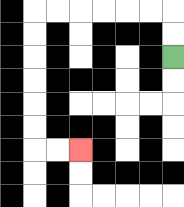{'start': '[7, 2]', 'end': '[3, 6]', 'path_directions': 'U,U,L,L,L,L,L,L,D,D,D,D,D,D,R,R', 'path_coordinates': '[[7, 2], [7, 1], [7, 0], [6, 0], [5, 0], [4, 0], [3, 0], [2, 0], [1, 0], [1, 1], [1, 2], [1, 3], [1, 4], [1, 5], [1, 6], [2, 6], [3, 6]]'}